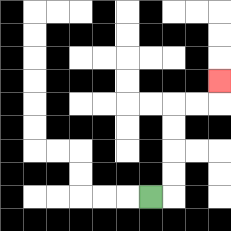{'start': '[6, 8]', 'end': '[9, 3]', 'path_directions': 'R,U,U,U,U,R,R,U', 'path_coordinates': '[[6, 8], [7, 8], [7, 7], [7, 6], [7, 5], [7, 4], [8, 4], [9, 4], [9, 3]]'}